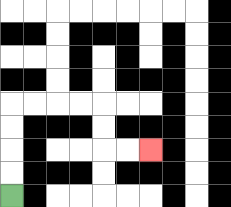{'start': '[0, 8]', 'end': '[6, 6]', 'path_directions': 'U,U,U,U,R,R,R,R,D,D,R,R', 'path_coordinates': '[[0, 8], [0, 7], [0, 6], [0, 5], [0, 4], [1, 4], [2, 4], [3, 4], [4, 4], [4, 5], [4, 6], [5, 6], [6, 6]]'}